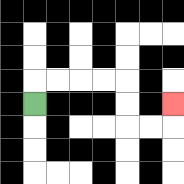{'start': '[1, 4]', 'end': '[7, 4]', 'path_directions': 'U,R,R,R,R,D,D,R,R,U', 'path_coordinates': '[[1, 4], [1, 3], [2, 3], [3, 3], [4, 3], [5, 3], [5, 4], [5, 5], [6, 5], [7, 5], [7, 4]]'}